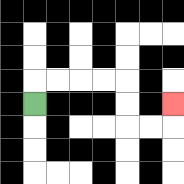{'start': '[1, 4]', 'end': '[7, 4]', 'path_directions': 'U,R,R,R,R,D,D,R,R,U', 'path_coordinates': '[[1, 4], [1, 3], [2, 3], [3, 3], [4, 3], [5, 3], [5, 4], [5, 5], [6, 5], [7, 5], [7, 4]]'}